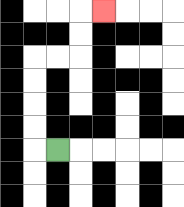{'start': '[2, 6]', 'end': '[4, 0]', 'path_directions': 'L,U,U,U,U,R,R,U,U,R', 'path_coordinates': '[[2, 6], [1, 6], [1, 5], [1, 4], [1, 3], [1, 2], [2, 2], [3, 2], [3, 1], [3, 0], [4, 0]]'}